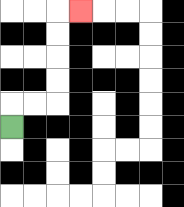{'start': '[0, 5]', 'end': '[3, 0]', 'path_directions': 'U,R,R,U,U,U,U,R', 'path_coordinates': '[[0, 5], [0, 4], [1, 4], [2, 4], [2, 3], [2, 2], [2, 1], [2, 0], [3, 0]]'}